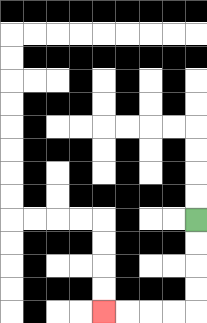{'start': '[8, 9]', 'end': '[4, 13]', 'path_directions': 'D,D,D,D,L,L,L,L', 'path_coordinates': '[[8, 9], [8, 10], [8, 11], [8, 12], [8, 13], [7, 13], [6, 13], [5, 13], [4, 13]]'}